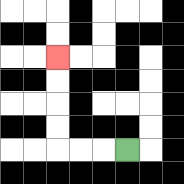{'start': '[5, 6]', 'end': '[2, 2]', 'path_directions': 'L,L,L,U,U,U,U', 'path_coordinates': '[[5, 6], [4, 6], [3, 6], [2, 6], [2, 5], [2, 4], [2, 3], [2, 2]]'}